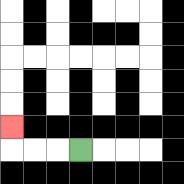{'start': '[3, 6]', 'end': '[0, 5]', 'path_directions': 'L,L,L,U', 'path_coordinates': '[[3, 6], [2, 6], [1, 6], [0, 6], [0, 5]]'}